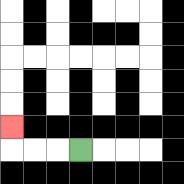{'start': '[3, 6]', 'end': '[0, 5]', 'path_directions': 'L,L,L,U', 'path_coordinates': '[[3, 6], [2, 6], [1, 6], [0, 6], [0, 5]]'}